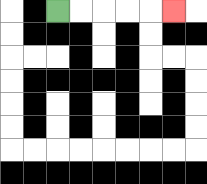{'start': '[2, 0]', 'end': '[7, 0]', 'path_directions': 'R,R,R,R,R', 'path_coordinates': '[[2, 0], [3, 0], [4, 0], [5, 0], [6, 0], [7, 0]]'}